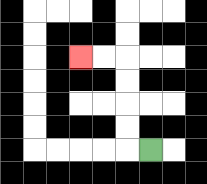{'start': '[6, 6]', 'end': '[3, 2]', 'path_directions': 'L,U,U,U,U,L,L', 'path_coordinates': '[[6, 6], [5, 6], [5, 5], [5, 4], [5, 3], [5, 2], [4, 2], [3, 2]]'}